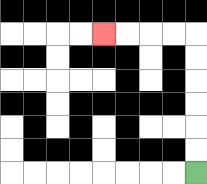{'start': '[8, 7]', 'end': '[4, 1]', 'path_directions': 'U,U,U,U,U,U,L,L,L,L', 'path_coordinates': '[[8, 7], [8, 6], [8, 5], [8, 4], [8, 3], [8, 2], [8, 1], [7, 1], [6, 1], [5, 1], [4, 1]]'}